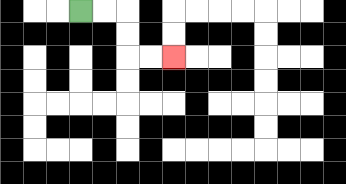{'start': '[3, 0]', 'end': '[7, 2]', 'path_directions': 'R,R,D,D,R,R', 'path_coordinates': '[[3, 0], [4, 0], [5, 0], [5, 1], [5, 2], [6, 2], [7, 2]]'}